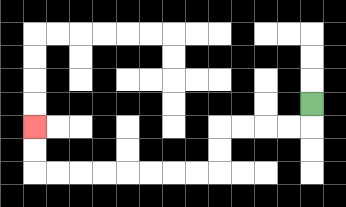{'start': '[13, 4]', 'end': '[1, 5]', 'path_directions': 'D,L,L,L,L,D,D,L,L,L,L,L,L,L,L,U,U', 'path_coordinates': '[[13, 4], [13, 5], [12, 5], [11, 5], [10, 5], [9, 5], [9, 6], [9, 7], [8, 7], [7, 7], [6, 7], [5, 7], [4, 7], [3, 7], [2, 7], [1, 7], [1, 6], [1, 5]]'}